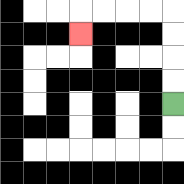{'start': '[7, 4]', 'end': '[3, 1]', 'path_directions': 'U,U,U,U,L,L,L,L,D', 'path_coordinates': '[[7, 4], [7, 3], [7, 2], [7, 1], [7, 0], [6, 0], [5, 0], [4, 0], [3, 0], [3, 1]]'}